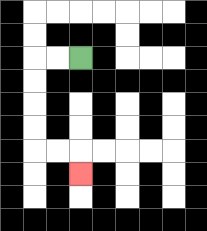{'start': '[3, 2]', 'end': '[3, 7]', 'path_directions': 'L,L,D,D,D,D,R,R,D', 'path_coordinates': '[[3, 2], [2, 2], [1, 2], [1, 3], [1, 4], [1, 5], [1, 6], [2, 6], [3, 6], [3, 7]]'}